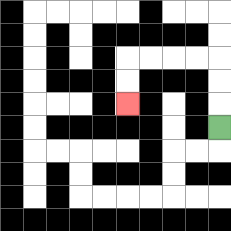{'start': '[9, 5]', 'end': '[5, 4]', 'path_directions': 'U,U,U,L,L,L,L,D,D', 'path_coordinates': '[[9, 5], [9, 4], [9, 3], [9, 2], [8, 2], [7, 2], [6, 2], [5, 2], [5, 3], [5, 4]]'}